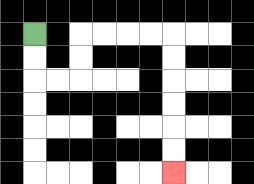{'start': '[1, 1]', 'end': '[7, 7]', 'path_directions': 'D,D,R,R,U,U,R,R,R,R,D,D,D,D,D,D', 'path_coordinates': '[[1, 1], [1, 2], [1, 3], [2, 3], [3, 3], [3, 2], [3, 1], [4, 1], [5, 1], [6, 1], [7, 1], [7, 2], [7, 3], [7, 4], [7, 5], [7, 6], [7, 7]]'}